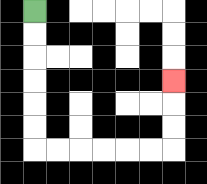{'start': '[1, 0]', 'end': '[7, 3]', 'path_directions': 'D,D,D,D,D,D,R,R,R,R,R,R,U,U,U', 'path_coordinates': '[[1, 0], [1, 1], [1, 2], [1, 3], [1, 4], [1, 5], [1, 6], [2, 6], [3, 6], [4, 6], [5, 6], [6, 6], [7, 6], [7, 5], [7, 4], [7, 3]]'}